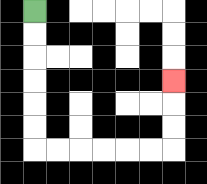{'start': '[1, 0]', 'end': '[7, 3]', 'path_directions': 'D,D,D,D,D,D,R,R,R,R,R,R,U,U,U', 'path_coordinates': '[[1, 0], [1, 1], [1, 2], [1, 3], [1, 4], [1, 5], [1, 6], [2, 6], [3, 6], [4, 6], [5, 6], [6, 6], [7, 6], [7, 5], [7, 4], [7, 3]]'}